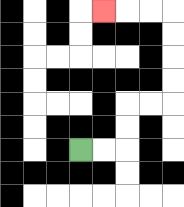{'start': '[3, 6]', 'end': '[4, 0]', 'path_directions': 'R,R,U,U,R,R,U,U,U,U,L,L,L', 'path_coordinates': '[[3, 6], [4, 6], [5, 6], [5, 5], [5, 4], [6, 4], [7, 4], [7, 3], [7, 2], [7, 1], [7, 0], [6, 0], [5, 0], [4, 0]]'}